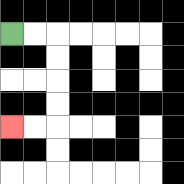{'start': '[0, 1]', 'end': '[0, 5]', 'path_directions': 'R,R,D,D,D,D,L,L', 'path_coordinates': '[[0, 1], [1, 1], [2, 1], [2, 2], [2, 3], [2, 4], [2, 5], [1, 5], [0, 5]]'}